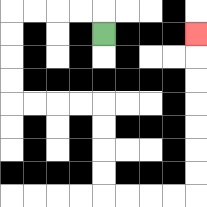{'start': '[4, 1]', 'end': '[8, 1]', 'path_directions': 'U,L,L,L,L,D,D,D,D,R,R,R,R,D,D,D,D,R,R,R,R,U,U,U,U,U,U,U', 'path_coordinates': '[[4, 1], [4, 0], [3, 0], [2, 0], [1, 0], [0, 0], [0, 1], [0, 2], [0, 3], [0, 4], [1, 4], [2, 4], [3, 4], [4, 4], [4, 5], [4, 6], [4, 7], [4, 8], [5, 8], [6, 8], [7, 8], [8, 8], [8, 7], [8, 6], [8, 5], [8, 4], [8, 3], [8, 2], [8, 1]]'}